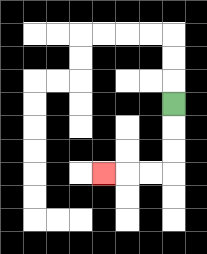{'start': '[7, 4]', 'end': '[4, 7]', 'path_directions': 'D,D,D,L,L,L', 'path_coordinates': '[[7, 4], [7, 5], [7, 6], [7, 7], [6, 7], [5, 7], [4, 7]]'}